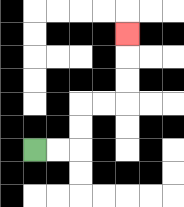{'start': '[1, 6]', 'end': '[5, 1]', 'path_directions': 'R,R,U,U,R,R,U,U,U', 'path_coordinates': '[[1, 6], [2, 6], [3, 6], [3, 5], [3, 4], [4, 4], [5, 4], [5, 3], [5, 2], [5, 1]]'}